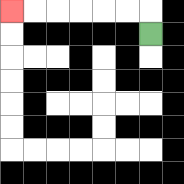{'start': '[6, 1]', 'end': '[0, 0]', 'path_directions': 'U,L,L,L,L,L,L', 'path_coordinates': '[[6, 1], [6, 0], [5, 0], [4, 0], [3, 0], [2, 0], [1, 0], [0, 0]]'}